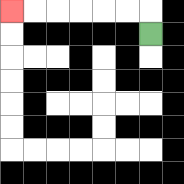{'start': '[6, 1]', 'end': '[0, 0]', 'path_directions': 'U,L,L,L,L,L,L', 'path_coordinates': '[[6, 1], [6, 0], [5, 0], [4, 0], [3, 0], [2, 0], [1, 0], [0, 0]]'}